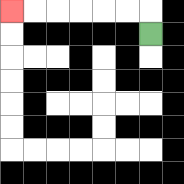{'start': '[6, 1]', 'end': '[0, 0]', 'path_directions': 'U,L,L,L,L,L,L', 'path_coordinates': '[[6, 1], [6, 0], [5, 0], [4, 0], [3, 0], [2, 0], [1, 0], [0, 0]]'}